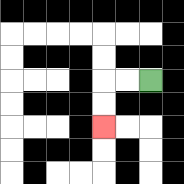{'start': '[6, 3]', 'end': '[4, 5]', 'path_directions': 'L,L,D,D', 'path_coordinates': '[[6, 3], [5, 3], [4, 3], [4, 4], [4, 5]]'}